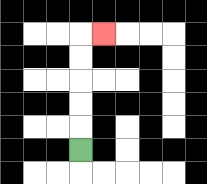{'start': '[3, 6]', 'end': '[4, 1]', 'path_directions': 'U,U,U,U,U,R', 'path_coordinates': '[[3, 6], [3, 5], [3, 4], [3, 3], [3, 2], [3, 1], [4, 1]]'}